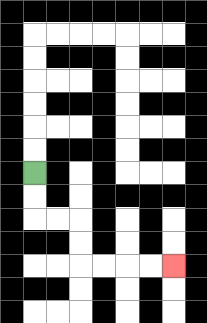{'start': '[1, 7]', 'end': '[7, 11]', 'path_directions': 'D,D,R,R,D,D,R,R,R,R', 'path_coordinates': '[[1, 7], [1, 8], [1, 9], [2, 9], [3, 9], [3, 10], [3, 11], [4, 11], [5, 11], [6, 11], [7, 11]]'}